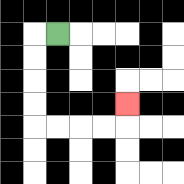{'start': '[2, 1]', 'end': '[5, 4]', 'path_directions': 'L,D,D,D,D,R,R,R,R,U', 'path_coordinates': '[[2, 1], [1, 1], [1, 2], [1, 3], [1, 4], [1, 5], [2, 5], [3, 5], [4, 5], [5, 5], [5, 4]]'}